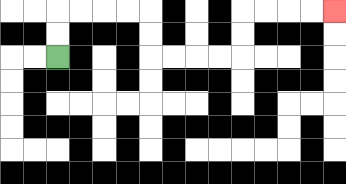{'start': '[2, 2]', 'end': '[14, 0]', 'path_directions': 'U,U,R,R,R,R,D,D,R,R,R,R,U,U,R,R,R,R', 'path_coordinates': '[[2, 2], [2, 1], [2, 0], [3, 0], [4, 0], [5, 0], [6, 0], [6, 1], [6, 2], [7, 2], [8, 2], [9, 2], [10, 2], [10, 1], [10, 0], [11, 0], [12, 0], [13, 0], [14, 0]]'}